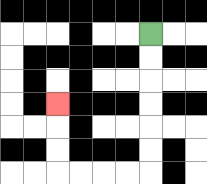{'start': '[6, 1]', 'end': '[2, 4]', 'path_directions': 'D,D,D,D,D,D,L,L,L,L,U,U,U', 'path_coordinates': '[[6, 1], [6, 2], [6, 3], [6, 4], [6, 5], [6, 6], [6, 7], [5, 7], [4, 7], [3, 7], [2, 7], [2, 6], [2, 5], [2, 4]]'}